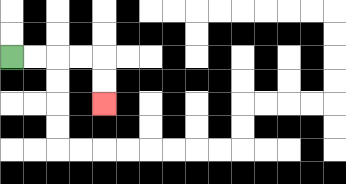{'start': '[0, 2]', 'end': '[4, 4]', 'path_directions': 'R,R,R,R,D,D', 'path_coordinates': '[[0, 2], [1, 2], [2, 2], [3, 2], [4, 2], [4, 3], [4, 4]]'}